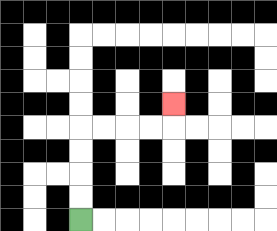{'start': '[3, 9]', 'end': '[7, 4]', 'path_directions': 'U,U,U,U,R,R,R,R,U', 'path_coordinates': '[[3, 9], [3, 8], [3, 7], [3, 6], [3, 5], [4, 5], [5, 5], [6, 5], [7, 5], [7, 4]]'}